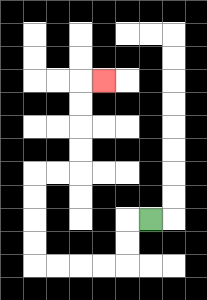{'start': '[6, 9]', 'end': '[4, 3]', 'path_directions': 'L,D,D,L,L,L,L,U,U,U,U,R,R,U,U,U,U,R', 'path_coordinates': '[[6, 9], [5, 9], [5, 10], [5, 11], [4, 11], [3, 11], [2, 11], [1, 11], [1, 10], [1, 9], [1, 8], [1, 7], [2, 7], [3, 7], [3, 6], [3, 5], [3, 4], [3, 3], [4, 3]]'}